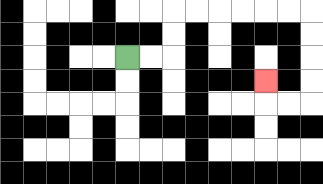{'start': '[5, 2]', 'end': '[11, 3]', 'path_directions': 'R,R,U,U,R,R,R,R,R,R,D,D,D,D,L,L,U', 'path_coordinates': '[[5, 2], [6, 2], [7, 2], [7, 1], [7, 0], [8, 0], [9, 0], [10, 0], [11, 0], [12, 0], [13, 0], [13, 1], [13, 2], [13, 3], [13, 4], [12, 4], [11, 4], [11, 3]]'}